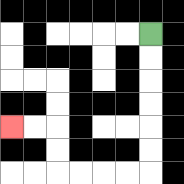{'start': '[6, 1]', 'end': '[0, 5]', 'path_directions': 'D,D,D,D,D,D,L,L,L,L,U,U,L,L', 'path_coordinates': '[[6, 1], [6, 2], [6, 3], [6, 4], [6, 5], [6, 6], [6, 7], [5, 7], [4, 7], [3, 7], [2, 7], [2, 6], [2, 5], [1, 5], [0, 5]]'}